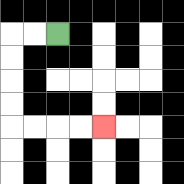{'start': '[2, 1]', 'end': '[4, 5]', 'path_directions': 'L,L,D,D,D,D,R,R,R,R', 'path_coordinates': '[[2, 1], [1, 1], [0, 1], [0, 2], [0, 3], [0, 4], [0, 5], [1, 5], [2, 5], [3, 5], [4, 5]]'}